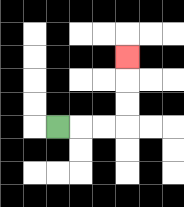{'start': '[2, 5]', 'end': '[5, 2]', 'path_directions': 'R,R,R,U,U,U', 'path_coordinates': '[[2, 5], [3, 5], [4, 5], [5, 5], [5, 4], [5, 3], [5, 2]]'}